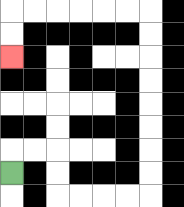{'start': '[0, 7]', 'end': '[0, 2]', 'path_directions': 'U,R,R,D,D,R,R,R,R,U,U,U,U,U,U,U,U,L,L,L,L,L,L,D,D', 'path_coordinates': '[[0, 7], [0, 6], [1, 6], [2, 6], [2, 7], [2, 8], [3, 8], [4, 8], [5, 8], [6, 8], [6, 7], [6, 6], [6, 5], [6, 4], [6, 3], [6, 2], [6, 1], [6, 0], [5, 0], [4, 0], [3, 0], [2, 0], [1, 0], [0, 0], [0, 1], [0, 2]]'}